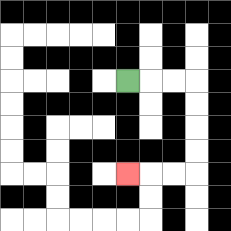{'start': '[5, 3]', 'end': '[5, 7]', 'path_directions': 'R,R,R,D,D,D,D,L,L,L', 'path_coordinates': '[[5, 3], [6, 3], [7, 3], [8, 3], [8, 4], [8, 5], [8, 6], [8, 7], [7, 7], [6, 7], [5, 7]]'}